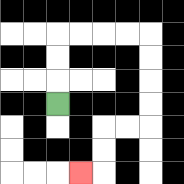{'start': '[2, 4]', 'end': '[3, 7]', 'path_directions': 'U,U,U,R,R,R,R,D,D,D,D,L,L,D,D,L', 'path_coordinates': '[[2, 4], [2, 3], [2, 2], [2, 1], [3, 1], [4, 1], [5, 1], [6, 1], [6, 2], [6, 3], [6, 4], [6, 5], [5, 5], [4, 5], [4, 6], [4, 7], [3, 7]]'}